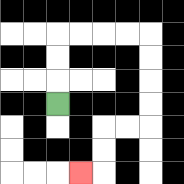{'start': '[2, 4]', 'end': '[3, 7]', 'path_directions': 'U,U,U,R,R,R,R,D,D,D,D,L,L,D,D,L', 'path_coordinates': '[[2, 4], [2, 3], [2, 2], [2, 1], [3, 1], [4, 1], [5, 1], [6, 1], [6, 2], [6, 3], [6, 4], [6, 5], [5, 5], [4, 5], [4, 6], [4, 7], [3, 7]]'}